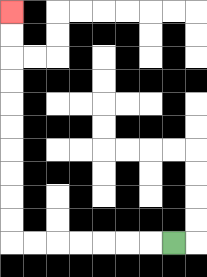{'start': '[7, 10]', 'end': '[0, 0]', 'path_directions': 'L,L,L,L,L,L,L,U,U,U,U,U,U,U,U,U,U', 'path_coordinates': '[[7, 10], [6, 10], [5, 10], [4, 10], [3, 10], [2, 10], [1, 10], [0, 10], [0, 9], [0, 8], [0, 7], [0, 6], [0, 5], [0, 4], [0, 3], [0, 2], [0, 1], [0, 0]]'}